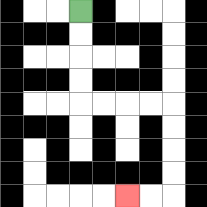{'start': '[3, 0]', 'end': '[5, 8]', 'path_directions': 'D,D,D,D,R,R,R,R,D,D,D,D,L,L', 'path_coordinates': '[[3, 0], [3, 1], [3, 2], [3, 3], [3, 4], [4, 4], [5, 4], [6, 4], [7, 4], [7, 5], [7, 6], [7, 7], [7, 8], [6, 8], [5, 8]]'}